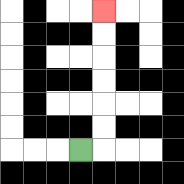{'start': '[3, 6]', 'end': '[4, 0]', 'path_directions': 'R,U,U,U,U,U,U', 'path_coordinates': '[[3, 6], [4, 6], [4, 5], [4, 4], [4, 3], [4, 2], [4, 1], [4, 0]]'}